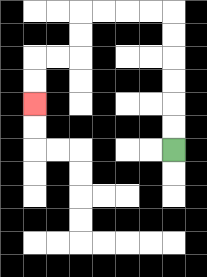{'start': '[7, 6]', 'end': '[1, 4]', 'path_directions': 'U,U,U,U,U,U,L,L,L,L,D,D,L,L,D,D', 'path_coordinates': '[[7, 6], [7, 5], [7, 4], [7, 3], [7, 2], [7, 1], [7, 0], [6, 0], [5, 0], [4, 0], [3, 0], [3, 1], [3, 2], [2, 2], [1, 2], [1, 3], [1, 4]]'}